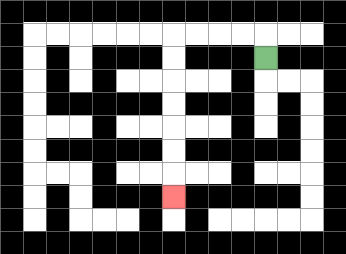{'start': '[11, 2]', 'end': '[7, 8]', 'path_directions': 'U,L,L,L,L,D,D,D,D,D,D,D', 'path_coordinates': '[[11, 2], [11, 1], [10, 1], [9, 1], [8, 1], [7, 1], [7, 2], [7, 3], [7, 4], [7, 5], [7, 6], [7, 7], [7, 8]]'}